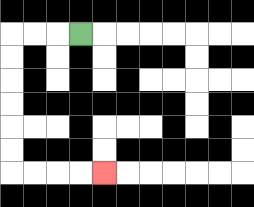{'start': '[3, 1]', 'end': '[4, 7]', 'path_directions': 'L,L,L,D,D,D,D,D,D,R,R,R,R', 'path_coordinates': '[[3, 1], [2, 1], [1, 1], [0, 1], [0, 2], [0, 3], [0, 4], [0, 5], [0, 6], [0, 7], [1, 7], [2, 7], [3, 7], [4, 7]]'}